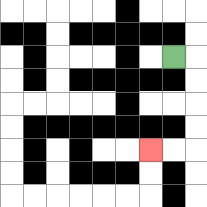{'start': '[7, 2]', 'end': '[6, 6]', 'path_directions': 'R,D,D,D,D,L,L', 'path_coordinates': '[[7, 2], [8, 2], [8, 3], [8, 4], [8, 5], [8, 6], [7, 6], [6, 6]]'}